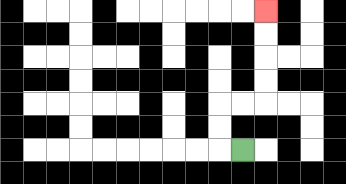{'start': '[10, 6]', 'end': '[11, 0]', 'path_directions': 'L,U,U,R,R,U,U,U,U', 'path_coordinates': '[[10, 6], [9, 6], [9, 5], [9, 4], [10, 4], [11, 4], [11, 3], [11, 2], [11, 1], [11, 0]]'}